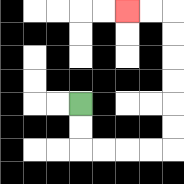{'start': '[3, 4]', 'end': '[5, 0]', 'path_directions': 'D,D,R,R,R,R,U,U,U,U,U,U,L,L', 'path_coordinates': '[[3, 4], [3, 5], [3, 6], [4, 6], [5, 6], [6, 6], [7, 6], [7, 5], [7, 4], [7, 3], [7, 2], [7, 1], [7, 0], [6, 0], [5, 0]]'}